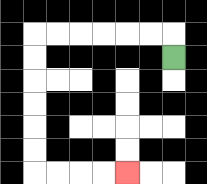{'start': '[7, 2]', 'end': '[5, 7]', 'path_directions': 'U,L,L,L,L,L,L,D,D,D,D,D,D,R,R,R,R', 'path_coordinates': '[[7, 2], [7, 1], [6, 1], [5, 1], [4, 1], [3, 1], [2, 1], [1, 1], [1, 2], [1, 3], [1, 4], [1, 5], [1, 6], [1, 7], [2, 7], [3, 7], [4, 7], [5, 7]]'}